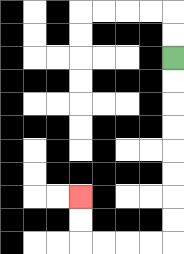{'start': '[7, 2]', 'end': '[3, 8]', 'path_directions': 'D,D,D,D,D,D,D,D,L,L,L,L,U,U', 'path_coordinates': '[[7, 2], [7, 3], [7, 4], [7, 5], [7, 6], [7, 7], [7, 8], [7, 9], [7, 10], [6, 10], [5, 10], [4, 10], [3, 10], [3, 9], [3, 8]]'}